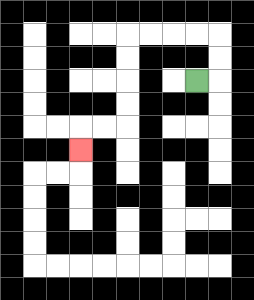{'start': '[8, 3]', 'end': '[3, 6]', 'path_directions': 'R,U,U,L,L,L,L,D,D,D,D,L,L,D', 'path_coordinates': '[[8, 3], [9, 3], [9, 2], [9, 1], [8, 1], [7, 1], [6, 1], [5, 1], [5, 2], [5, 3], [5, 4], [5, 5], [4, 5], [3, 5], [3, 6]]'}